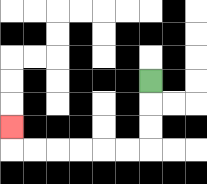{'start': '[6, 3]', 'end': '[0, 5]', 'path_directions': 'D,D,D,L,L,L,L,L,L,U', 'path_coordinates': '[[6, 3], [6, 4], [6, 5], [6, 6], [5, 6], [4, 6], [3, 6], [2, 6], [1, 6], [0, 6], [0, 5]]'}